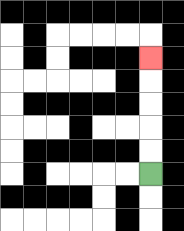{'start': '[6, 7]', 'end': '[6, 2]', 'path_directions': 'U,U,U,U,U', 'path_coordinates': '[[6, 7], [6, 6], [6, 5], [6, 4], [6, 3], [6, 2]]'}